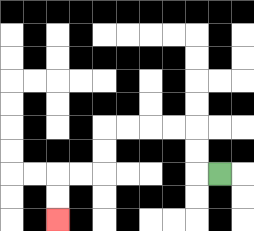{'start': '[9, 7]', 'end': '[2, 9]', 'path_directions': 'L,U,U,L,L,L,L,D,D,L,L,D,D', 'path_coordinates': '[[9, 7], [8, 7], [8, 6], [8, 5], [7, 5], [6, 5], [5, 5], [4, 5], [4, 6], [4, 7], [3, 7], [2, 7], [2, 8], [2, 9]]'}